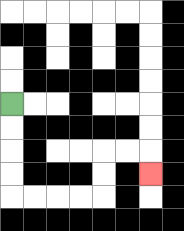{'start': '[0, 4]', 'end': '[6, 7]', 'path_directions': 'D,D,D,D,R,R,R,R,U,U,R,R,D', 'path_coordinates': '[[0, 4], [0, 5], [0, 6], [0, 7], [0, 8], [1, 8], [2, 8], [3, 8], [4, 8], [4, 7], [4, 6], [5, 6], [6, 6], [6, 7]]'}